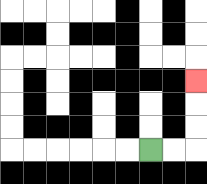{'start': '[6, 6]', 'end': '[8, 3]', 'path_directions': 'R,R,U,U,U', 'path_coordinates': '[[6, 6], [7, 6], [8, 6], [8, 5], [8, 4], [8, 3]]'}